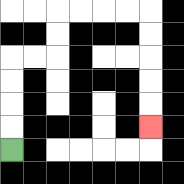{'start': '[0, 6]', 'end': '[6, 5]', 'path_directions': 'U,U,U,U,R,R,U,U,R,R,R,R,D,D,D,D,D', 'path_coordinates': '[[0, 6], [0, 5], [0, 4], [0, 3], [0, 2], [1, 2], [2, 2], [2, 1], [2, 0], [3, 0], [4, 0], [5, 0], [6, 0], [6, 1], [6, 2], [6, 3], [6, 4], [6, 5]]'}